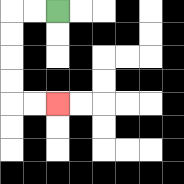{'start': '[2, 0]', 'end': '[2, 4]', 'path_directions': 'L,L,D,D,D,D,R,R', 'path_coordinates': '[[2, 0], [1, 0], [0, 0], [0, 1], [0, 2], [0, 3], [0, 4], [1, 4], [2, 4]]'}